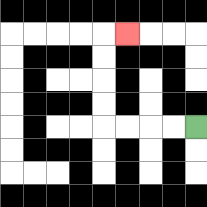{'start': '[8, 5]', 'end': '[5, 1]', 'path_directions': 'L,L,L,L,U,U,U,U,R', 'path_coordinates': '[[8, 5], [7, 5], [6, 5], [5, 5], [4, 5], [4, 4], [4, 3], [4, 2], [4, 1], [5, 1]]'}